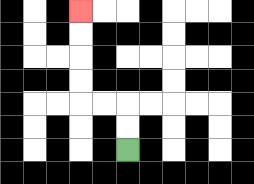{'start': '[5, 6]', 'end': '[3, 0]', 'path_directions': 'U,U,L,L,U,U,U,U', 'path_coordinates': '[[5, 6], [5, 5], [5, 4], [4, 4], [3, 4], [3, 3], [3, 2], [3, 1], [3, 0]]'}